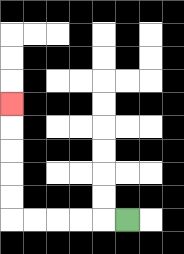{'start': '[5, 9]', 'end': '[0, 4]', 'path_directions': 'L,L,L,L,L,U,U,U,U,U', 'path_coordinates': '[[5, 9], [4, 9], [3, 9], [2, 9], [1, 9], [0, 9], [0, 8], [0, 7], [0, 6], [0, 5], [0, 4]]'}